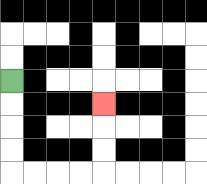{'start': '[0, 3]', 'end': '[4, 4]', 'path_directions': 'D,D,D,D,R,R,R,R,U,U,U', 'path_coordinates': '[[0, 3], [0, 4], [0, 5], [0, 6], [0, 7], [1, 7], [2, 7], [3, 7], [4, 7], [4, 6], [4, 5], [4, 4]]'}